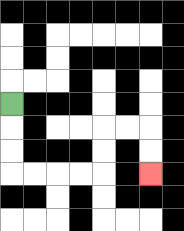{'start': '[0, 4]', 'end': '[6, 7]', 'path_directions': 'D,D,D,R,R,R,R,U,U,R,R,D,D', 'path_coordinates': '[[0, 4], [0, 5], [0, 6], [0, 7], [1, 7], [2, 7], [3, 7], [4, 7], [4, 6], [4, 5], [5, 5], [6, 5], [6, 6], [6, 7]]'}